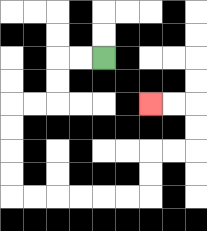{'start': '[4, 2]', 'end': '[6, 4]', 'path_directions': 'L,L,D,D,L,L,D,D,D,D,R,R,R,R,R,R,U,U,R,R,U,U,L,L', 'path_coordinates': '[[4, 2], [3, 2], [2, 2], [2, 3], [2, 4], [1, 4], [0, 4], [0, 5], [0, 6], [0, 7], [0, 8], [1, 8], [2, 8], [3, 8], [4, 8], [5, 8], [6, 8], [6, 7], [6, 6], [7, 6], [8, 6], [8, 5], [8, 4], [7, 4], [6, 4]]'}